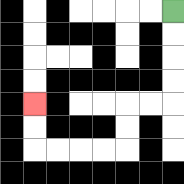{'start': '[7, 0]', 'end': '[1, 4]', 'path_directions': 'D,D,D,D,L,L,D,D,L,L,L,L,U,U', 'path_coordinates': '[[7, 0], [7, 1], [7, 2], [7, 3], [7, 4], [6, 4], [5, 4], [5, 5], [5, 6], [4, 6], [3, 6], [2, 6], [1, 6], [1, 5], [1, 4]]'}